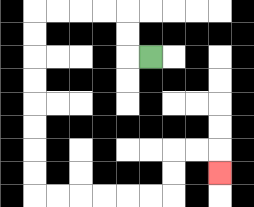{'start': '[6, 2]', 'end': '[9, 7]', 'path_directions': 'L,U,U,L,L,L,L,D,D,D,D,D,D,D,D,R,R,R,R,R,R,U,U,R,R,D', 'path_coordinates': '[[6, 2], [5, 2], [5, 1], [5, 0], [4, 0], [3, 0], [2, 0], [1, 0], [1, 1], [1, 2], [1, 3], [1, 4], [1, 5], [1, 6], [1, 7], [1, 8], [2, 8], [3, 8], [4, 8], [5, 8], [6, 8], [7, 8], [7, 7], [7, 6], [8, 6], [9, 6], [9, 7]]'}